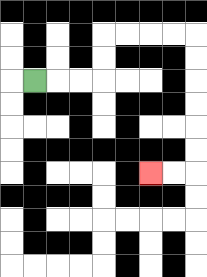{'start': '[1, 3]', 'end': '[6, 7]', 'path_directions': 'R,R,R,U,U,R,R,R,R,D,D,D,D,D,D,L,L', 'path_coordinates': '[[1, 3], [2, 3], [3, 3], [4, 3], [4, 2], [4, 1], [5, 1], [6, 1], [7, 1], [8, 1], [8, 2], [8, 3], [8, 4], [8, 5], [8, 6], [8, 7], [7, 7], [6, 7]]'}